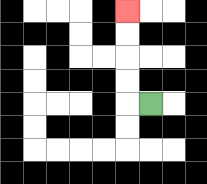{'start': '[6, 4]', 'end': '[5, 0]', 'path_directions': 'L,U,U,U,U', 'path_coordinates': '[[6, 4], [5, 4], [5, 3], [5, 2], [5, 1], [5, 0]]'}